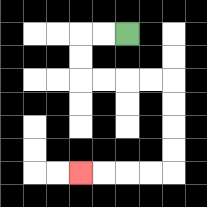{'start': '[5, 1]', 'end': '[3, 7]', 'path_directions': 'L,L,D,D,R,R,R,R,D,D,D,D,L,L,L,L', 'path_coordinates': '[[5, 1], [4, 1], [3, 1], [3, 2], [3, 3], [4, 3], [5, 3], [6, 3], [7, 3], [7, 4], [7, 5], [7, 6], [7, 7], [6, 7], [5, 7], [4, 7], [3, 7]]'}